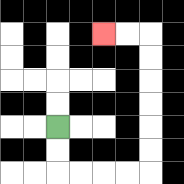{'start': '[2, 5]', 'end': '[4, 1]', 'path_directions': 'D,D,R,R,R,R,U,U,U,U,U,U,L,L', 'path_coordinates': '[[2, 5], [2, 6], [2, 7], [3, 7], [4, 7], [5, 7], [6, 7], [6, 6], [6, 5], [6, 4], [6, 3], [6, 2], [6, 1], [5, 1], [4, 1]]'}